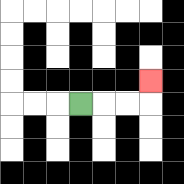{'start': '[3, 4]', 'end': '[6, 3]', 'path_directions': 'R,R,R,U', 'path_coordinates': '[[3, 4], [4, 4], [5, 4], [6, 4], [6, 3]]'}